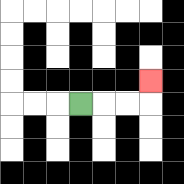{'start': '[3, 4]', 'end': '[6, 3]', 'path_directions': 'R,R,R,U', 'path_coordinates': '[[3, 4], [4, 4], [5, 4], [6, 4], [6, 3]]'}